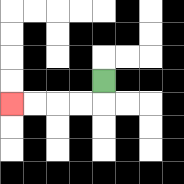{'start': '[4, 3]', 'end': '[0, 4]', 'path_directions': 'D,L,L,L,L', 'path_coordinates': '[[4, 3], [4, 4], [3, 4], [2, 4], [1, 4], [0, 4]]'}